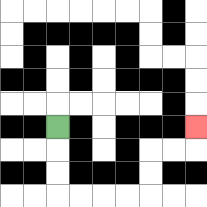{'start': '[2, 5]', 'end': '[8, 5]', 'path_directions': 'D,D,D,R,R,R,R,U,U,R,R,U', 'path_coordinates': '[[2, 5], [2, 6], [2, 7], [2, 8], [3, 8], [4, 8], [5, 8], [6, 8], [6, 7], [6, 6], [7, 6], [8, 6], [8, 5]]'}